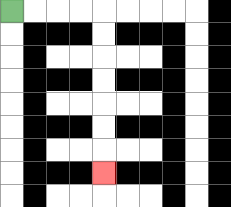{'start': '[0, 0]', 'end': '[4, 7]', 'path_directions': 'R,R,R,R,D,D,D,D,D,D,D', 'path_coordinates': '[[0, 0], [1, 0], [2, 0], [3, 0], [4, 0], [4, 1], [4, 2], [4, 3], [4, 4], [4, 5], [4, 6], [4, 7]]'}